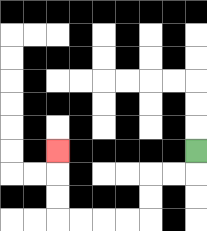{'start': '[8, 6]', 'end': '[2, 6]', 'path_directions': 'D,L,L,D,D,L,L,L,L,U,U,U', 'path_coordinates': '[[8, 6], [8, 7], [7, 7], [6, 7], [6, 8], [6, 9], [5, 9], [4, 9], [3, 9], [2, 9], [2, 8], [2, 7], [2, 6]]'}